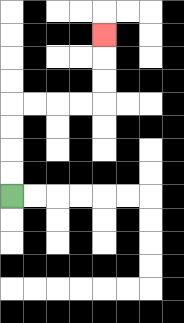{'start': '[0, 8]', 'end': '[4, 1]', 'path_directions': 'U,U,U,U,R,R,R,R,U,U,U', 'path_coordinates': '[[0, 8], [0, 7], [0, 6], [0, 5], [0, 4], [1, 4], [2, 4], [3, 4], [4, 4], [4, 3], [4, 2], [4, 1]]'}